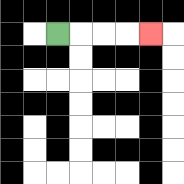{'start': '[2, 1]', 'end': '[6, 1]', 'path_directions': 'R,R,R,R', 'path_coordinates': '[[2, 1], [3, 1], [4, 1], [5, 1], [6, 1]]'}